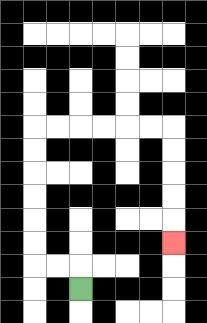{'start': '[3, 12]', 'end': '[7, 10]', 'path_directions': 'U,L,L,U,U,U,U,U,U,R,R,R,R,R,R,D,D,D,D,D', 'path_coordinates': '[[3, 12], [3, 11], [2, 11], [1, 11], [1, 10], [1, 9], [1, 8], [1, 7], [1, 6], [1, 5], [2, 5], [3, 5], [4, 5], [5, 5], [6, 5], [7, 5], [7, 6], [7, 7], [7, 8], [7, 9], [7, 10]]'}